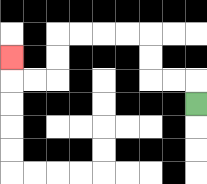{'start': '[8, 4]', 'end': '[0, 2]', 'path_directions': 'U,L,L,U,U,L,L,L,L,D,D,L,L,U', 'path_coordinates': '[[8, 4], [8, 3], [7, 3], [6, 3], [6, 2], [6, 1], [5, 1], [4, 1], [3, 1], [2, 1], [2, 2], [2, 3], [1, 3], [0, 3], [0, 2]]'}